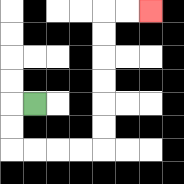{'start': '[1, 4]', 'end': '[6, 0]', 'path_directions': 'L,D,D,R,R,R,R,U,U,U,U,U,U,R,R', 'path_coordinates': '[[1, 4], [0, 4], [0, 5], [0, 6], [1, 6], [2, 6], [3, 6], [4, 6], [4, 5], [4, 4], [4, 3], [4, 2], [4, 1], [4, 0], [5, 0], [6, 0]]'}